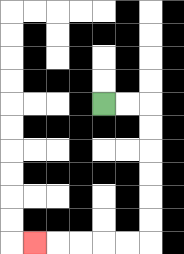{'start': '[4, 4]', 'end': '[1, 10]', 'path_directions': 'R,R,D,D,D,D,D,D,L,L,L,L,L', 'path_coordinates': '[[4, 4], [5, 4], [6, 4], [6, 5], [6, 6], [6, 7], [6, 8], [6, 9], [6, 10], [5, 10], [4, 10], [3, 10], [2, 10], [1, 10]]'}